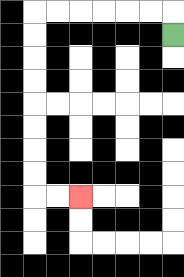{'start': '[7, 1]', 'end': '[3, 8]', 'path_directions': 'U,L,L,L,L,L,L,D,D,D,D,D,D,D,D,R,R', 'path_coordinates': '[[7, 1], [7, 0], [6, 0], [5, 0], [4, 0], [3, 0], [2, 0], [1, 0], [1, 1], [1, 2], [1, 3], [1, 4], [1, 5], [1, 6], [1, 7], [1, 8], [2, 8], [3, 8]]'}